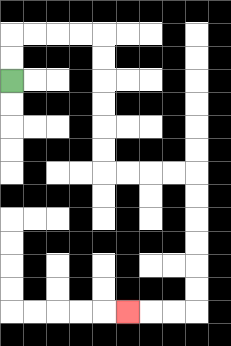{'start': '[0, 3]', 'end': '[5, 13]', 'path_directions': 'U,U,R,R,R,R,D,D,D,D,D,D,R,R,R,R,D,D,D,D,D,D,L,L,L', 'path_coordinates': '[[0, 3], [0, 2], [0, 1], [1, 1], [2, 1], [3, 1], [4, 1], [4, 2], [4, 3], [4, 4], [4, 5], [4, 6], [4, 7], [5, 7], [6, 7], [7, 7], [8, 7], [8, 8], [8, 9], [8, 10], [8, 11], [8, 12], [8, 13], [7, 13], [6, 13], [5, 13]]'}